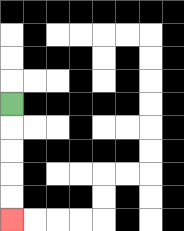{'start': '[0, 4]', 'end': '[0, 9]', 'path_directions': 'D,D,D,D,D', 'path_coordinates': '[[0, 4], [0, 5], [0, 6], [0, 7], [0, 8], [0, 9]]'}